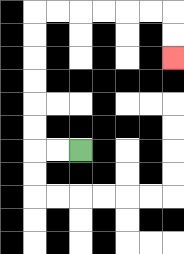{'start': '[3, 6]', 'end': '[7, 2]', 'path_directions': 'L,L,U,U,U,U,U,U,R,R,R,R,R,R,D,D', 'path_coordinates': '[[3, 6], [2, 6], [1, 6], [1, 5], [1, 4], [1, 3], [1, 2], [1, 1], [1, 0], [2, 0], [3, 0], [4, 0], [5, 0], [6, 0], [7, 0], [7, 1], [7, 2]]'}